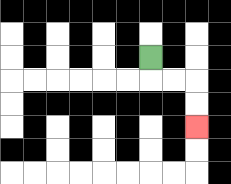{'start': '[6, 2]', 'end': '[8, 5]', 'path_directions': 'D,R,R,D,D', 'path_coordinates': '[[6, 2], [6, 3], [7, 3], [8, 3], [8, 4], [8, 5]]'}